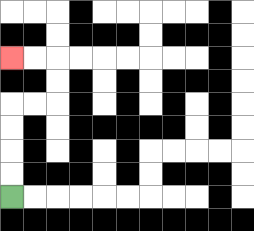{'start': '[0, 8]', 'end': '[0, 2]', 'path_directions': 'U,U,U,U,R,R,U,U,L,L', 'path_coordinates': '[[0, 8], [0, 7], [0, 6], [0, 5], [0, 4], [1, 4], [2, 4], [2, 3], [2, 2], [1, 2], [0, 2]]'}